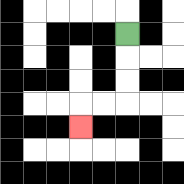{'start': '[5, 1]', 'end': '[3, 5]', 'path_directions': 'D,D,D,L,L,D', 'path_coordinates': '[[5, 1], [5, 2], [5, 3], [5, 4], [4, 4], [3, 4], [3, 5]]'}